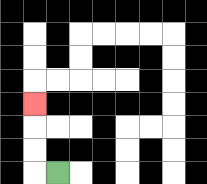{'start': '[2, 7]', 'end': '[1, 4]', 'path_directions': 'L,U,U,U', 'path_coordinates': '[[2, 7], [1, 7], [1, 6], [1, 5], [1, 4]]'}